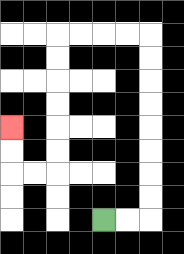{'start': '[4, 9]', 'end': '[0, 5]', 'path_directions': 'R,R,U,U,U,U,U,U,U,U,L,L,L,L,D,D,D,D,D,D,L,L,U,U', 'path_coordinates': '[[4, 9], [5, 9], [6, 9], [6, 8], [6, 7], [6, 6], [6, 5], [6, 4], [6, 3], [6, 2], [6, 1], [5, 1], [4, 1], [3, 1], [2, 1], [2, 2], [2, 3], [2, 4], [2, 5], [2, 6], [2, 7], [1, 7], [0, 7], [0, 6], [0, 5]]'}